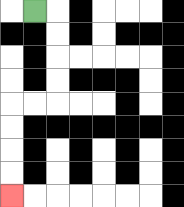{'start': '[1, 0]', 'end': '[0, 8]', 'path_directions': 'R,D,D,D,D,L,L,D,D,D,D', 'path_coordinates': '[[1, 0], [2, 0], [2, 1], [2, 2], [2, 3], [2, 4], [1, 4], [0, 4], [0, 5], [0, 6], [0, 7], [0, 8]]'}